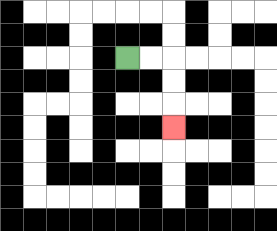{'start': '[5, 2]', 'end': '[7, 5]', 'path_directions': 'R,R,D,D,D', 'path_coordinates': '[[5, 2], [6, 2], [7, 2], [7, 3], [7, 4], [7, 5]]'}